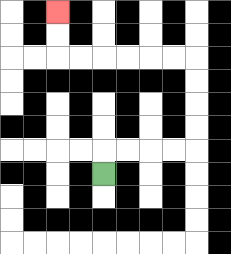{'start': '[4, 7]', 'end': '[2, 0]', 'path_directions': 'U,R,R,R,R,U,U,U,U,L,L,L,L,L,L,U,U', 'path_coordinates': '[[4, 7], [4, 6], [5, 6], [6, 6], [7, 6], [8, 6], [8, 5], [8, 4], [8, 3], [8, 2], [7, 2], [6, 2], [5, 2], [4, 2], [3, 2], [2, 2], [2, 1], [2, 0]]'}